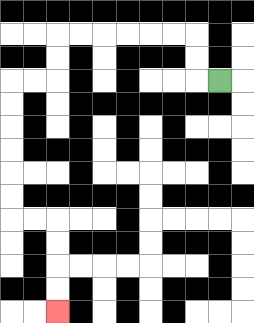{'start': '[9, 3]', 'end': '[2, 13]', 'path_directions': 'L,U,U,L,L,L,L,L,L,D,D,L,L,D,D,D,D,D,D,R,R,D,D,D,D', 'path_coordinates': '[[9, 3], [8, 3], [8, 2], [8, 1], [7, 1], [6, 1], [5, 1], [4, 1], [3, 1], [2, 1], [2, 2], [2, 3], [1, 3], [0, 3], [0, 4], [0, 5], [0, 6], [0, 7], [0, 8], [0, 9], [1, 9], [2, 9], [2, 10], [2, 11], [2, 12], [2, 13]]'}